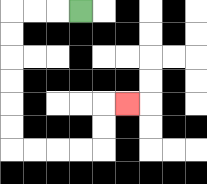{'start': '[3, 0]', 'end': '[5, 4]', 'path_directions': 'L,L,L,D,D,D,D,D,D,R,R,R,R,U,U,R', 'path_coordinates': '[[3, 0], [2, 0], [1, 0], [0, 0], [0, 1], [0, 2], [0, 3], [0, 4], [0, 5], [0, 6], [1, 6], [2, 6], [3, 6], [4, 6], [4, 5], [4, 4], [5, 4]]'}